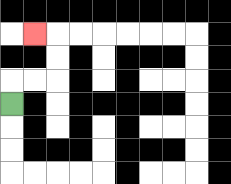{'start': '[0, 4]', 'end': '[1, 1]', 'path_directions': 'U,R,R,U,U,L', 'path_coordinates': '[[0, 4], [0, 3], [1, 3], [2, 3], [2, 2], [2, 1], [1, 1]]'}